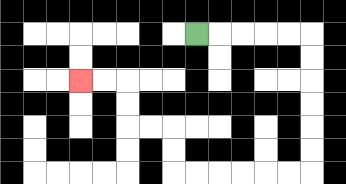{'start': '[8, 1]', 'end': '[3, 3]', 'path_directions': 'R,R,R,R,R,D,D,D,D,D,D,L,L,L,L,L,L,U,U,L,L,U,U,L,L', 'path_coordinates': '[[8, 1], [9, 1], [10, 1], [11, 1], [12, 1], [13, 1], [13, 2], [13, 3], [13, 4], [13, 5], [13, 6], [13, 7], [12, 7], [11, 7], [10, 7], [9, 7], [8, 7], [7, 7], [7, 6], [7, 5], [6, 5], [5, 5], [5, 4], [5, 3], [4, 3], [3, 3]]'}